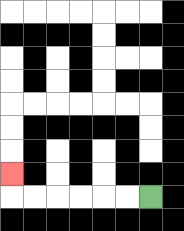{'start': '[6, 8]', 'end': '[0, 7]', 'path_directions': 'L,L,L,L,L,L,U', 'path_coordinates': '[[6, 8], [5, 8], [4, 8], [3, 8], [2, 8], [1, 8], [0, 8], [0, 7]]'}